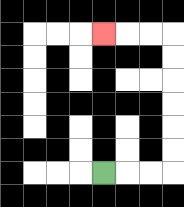{'start': '[4, 7]', 'end': '[4, 1]', 'path_directions': 'R,R,R,U,U,U,U,U,U,L,L,L', 'path_coordinates': '[[4, 7], [5, 7], [6, 7], [7, 7], [7, 6], [7, 5], [7, 4], [7, 3], [7, 2], [7, 1], [6, 1], [5, 1], [4, 1]]'}